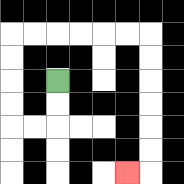{'start': '[2, 3]', 'end': '[5, 7]', 'path_directions': 'D,D,L,L,U,U,U,U,R,R,R,R,R,R,D,D,D,D,D,D,L', 'path_coordinates': '[[2, 3], [2, 4], [2, 5], [1, 5], [0, 5], [0, 4], [0, 3], [0, 2], [0, 1], [1, 1], [2, 1], [3, 1], [4, 1], [5, 1], [6, 1], [6, 2], [6, 3], [6, 4], [6, 5], [6, 6], [6, 7], [5, 7]]'}